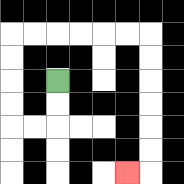{'start': '[2, 3]', 'end': '[5, 7]', 'path_directions': 'D,D,L,L,U,U,U,U,R,R,R,R,R,R,D,D,D,D,D,D,L', 'path_coordinates': '[[2, 3], [2, 4], [2, 5], [1, 5], [0, 5], [0, 4], [0, 3], [0, 2], [0, 1], [1, 1], [2, 1], [3, 1], [4, 1], [5, 1], [6, 1], [6, 2], [6, 3], [6, 4], [6, 5], [6, 6], [6, 7], [5, 7]]'}